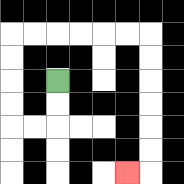{'start': '[2, 3]', 'end': '[5, 7]', 'path_directions': 'D,D,L,L,U,U,U,U,R,R,R,R,R,R,D,D,D,D,D,D,L', 'path_coordinates': '[[2, 3], [2, 4], [2, 5], [1, 5], [0, 5], [0, 4], [0, 3], [0, 2], [0, 1], [1, 1], [2, 1], [3, 1], [4, 1], [5, 1], [6, 1], [6, 2], [6, 3], [6, 4], [6, 5], [6, 6], [6, 7], [5, 7]]'}